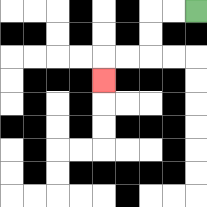{'start': '[8, 0]', 'end': '[4, 3]', 'path_directions': 'L,L,D,D,L,L,D', 'path_coordinates': '[[8, 0], [7, 0], [6, 0], [6, 1], [6, 2], [5, 2], [4, 2], [4, 3]]'}